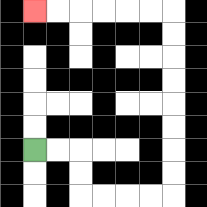{'start': '[1, 6]', 'end': '[1, 0]', 'path_directions': 'R,R,D,D,R,R,R,R,U,U,U,U,U,U,U,U,L,L,L,L,L,L', 'path_coordinates': '[[1, 6], [2, 6], [3, 6], [3, 7], [3, 8], [4, 8], [5, 8], [6, 8], [7, 8], [7, 7], [7, 6], [7, 5], [7, 4], [7, 3], [7, 2], [7, 1], [7, 0], [6, 0], [5, 0], [4, 0], [3, 0], [2, 0], [1, 0]]'}